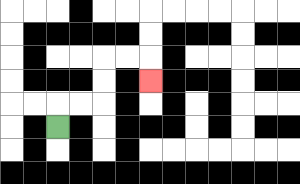{'start': '[2, 5]', 'end': '[6, 3]', 'path_directions': 'U,R,R,U,U,R,R,D', 'path_coordinates': '[[2, 5], [2, 4], [3, 4], [4, 4], [4, 3], [4, 2], [5, 2], [6, 2], [6, 3]]'}